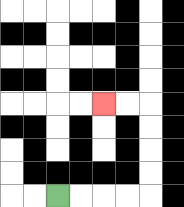{'start': '[2, 8]', 'end': '[4, 4]', 'path_directions': 'R,R,R,R,U,U,U,U,L,L', 'path_coordinates': '[[2, 8], [3, 8], [4, 8], [5, 8], [6, 8], [6, 7], [6, 6], [6, 5], [6, 4], [5, 4], [4, 4]]'}